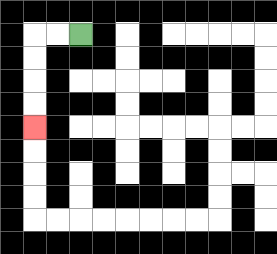{'start': '[3, 1]', 'end': '[1, 5]', 'path_directions': 'L,L,D,D,D,D', 'path_coordinates': '[[3, 1], [2, 1], [1, 1], [1, 2], [1, 3], [1, 4], [1, 5]]'}